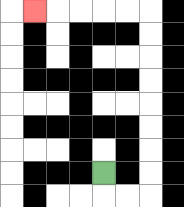{'start': '[4, 7]', 'end': '[1, 0]', 'path_directions': 'D,R,R,U,U,U,U,U,U,U,U,L,L,L,L,L', 'path_coordinates': '[[4, 7], [4, 8], [5, 8], [6, 8], [6, 7], [6, 6], [6, 5], [6, 4], [6, 3], [6, 2], [6, 1], [6, 0], [5, 0], [4, 0], [3, 0], [2, 0], [1, 0]]'}